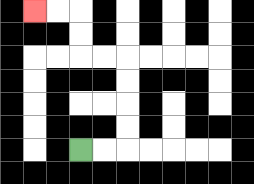{'start': '[3, 6]', 'end': '[1, 0]', 'path_directions': 'R,R,U,U,U,U,L,L,U,U,L,L', 'path_coordinates': '[[3, 6], [4, 6], [5, 6], [5, 5], [5, 4], [5, 3], [5, 2], [4, 2], [3, 2], [3, 1], [3, 0], [2, 0], [1, 0]]'}